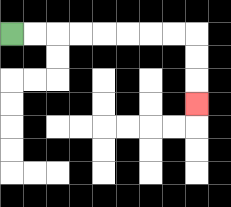{'start': '[0, 1]', 'end': '[8, 4]', 'path_directions': 'R,R,R,R,R,R,R,R,D,D,D', 'path_coordinates': '[[0, 1], [1, 1], [2, 1], [3, 1], [4, 1], [5, 1], [6, 1], [7, 1], [8, 1], [8, 2], [8, 3], [8, 4]]'}